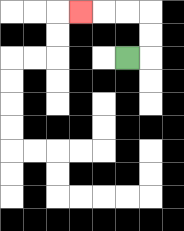{'start': '[5, 2]', 'end': '[3, 0]', 'path_directions': 'R,U,U,L,L,L', 'path_coordinates': '[[5, 2], [6, 2], [6, 1], [6, 0], [5, 0], [4, 0], [3, 0]]'}